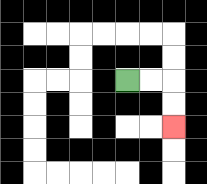{'start': '[5, 3]', 'end': '[7, 5]', 'path_directions': 'R,R,D,D', 'path_coordinates': '[[5, 3], [6, 3], [7, 3], [7, 4], [7, 5]]'}